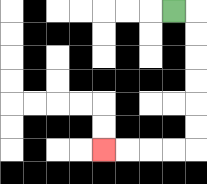{'start': '[7, 0]', 'end': '[4, 6]', 'path_directions': 'R,D,D,D,D,D,D,L,L,L,L', 'path_coordinates': '[[7, 0], [8, 0], [8, 1], [8, 2], [8, 3], [8, 4], [8, 5], [8, 6], [7, 6], [6, 6], [5, 6], [4, 6]]'}